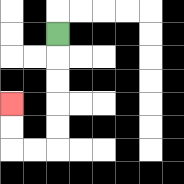{'start': '[2, 1]', 'end': '[0, 4]', 'path_directions': 'D,D,D,D,D,L,L,U,U', 'path_coordinates': '[[2, 1], [2, 2], [2, 3], [2, 4], [2, 5], [2, 6], [1, 6], [0, 6], [0, 5], [0, 4]]'}